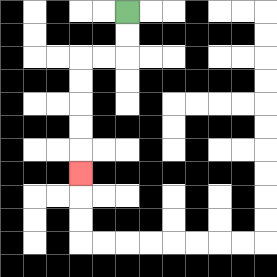{'start': '[5, 0]', 'end': '[3, 7]', 'path_directions': 'D,D,L,L,D,D,D,D,D', 'path_coordinates': '[[5, 0], [5, 1], [5, 2], [4, 2], [3, 2], [3, 3], [3, 4], [3, 5], [3, 6], [3, 7]]'}